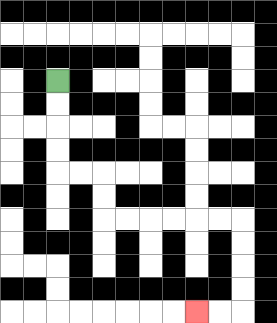{'start': '[2, 3]', 'end': '[8, 13]', 'path_directions': 'D,D,D,D,R,R,D,D,R,R,R,R,R,R,D,D,D,D,L,L', 'path_coordinates': '[[2, 3], [2, 4], [2, 5], [2, 6], [2, 7], [3, 7], [4, 7], [4, 8], [4, 9], [5, 9], [6, 9], [7, 9], [8, 9], [9, 9], [10, 9], [10, 10], [10, 11], [10, 12], [10, 13], [9, 13], [8, 13]]'}